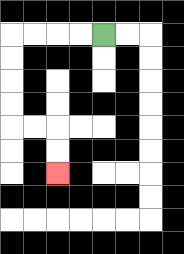{'start': '[4, 1]', 'end': '[2, 7]', 'path_directions': 'L,L,L,L,D,D,D,D,R,R,D,D', 'path_coordinates': '[[4, 1], [3, 1], [2, 1], [1, 1], [0, 1], [0, 2], [0, 3], [0, 4], [0, 5], [1, 5], [2, 5], [2, 6], [2, 7]]'}